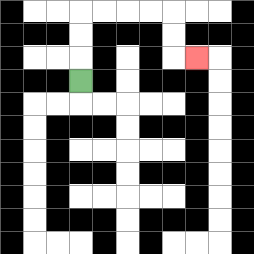{'start': '[3, 3]', 'end': '[8, 2]', 'path_directions': 'U,U,U,R,R,R,R,D,D,R', 'path_coordinates': '[[3, 3], [3, 2], [3, 1], [3, 0], [4, 0], [5, 0], [6, 0], [7, 0], [7, 1], [7, 2], [8, 2]]'}